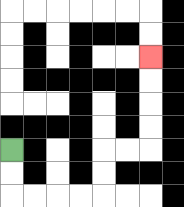{'start': '[0, 6]', 'end': '[6, 2]', 'path_directions': 'D,D,R,R,R,R,U,U,R,R,U,U,U,U', 'path_coordinates': '[[0, 6], [0, 7], [0, 8], [1, 8], [2, 8], [3, 8], [4, 8], [4, 7], [4, 6], [5, 6], [6, 6], [6, 5], [6, 4], [6, 3], [6, 2]]'}